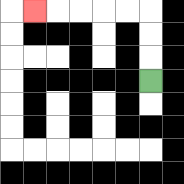{'start': '[6, 3]', 'end': '[1, 0]', 'path_directions': 'U,U,U,L,L,L,L,L', 'path_coordinates': '[[6, 3], [6, 2], [6, 1], [6, 0], [5, 0], [4, 0], [3, 0], [2, 0], [1, 0]]'}